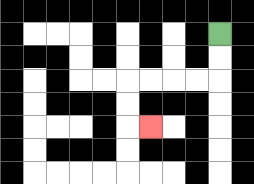{'start': '[9, 1]', 'end': '[6, 5]', 'path_directions': 'D,D,L,L,L,L,D,D,R', 'path_coordinates': '[[9, 1], [9, 2], [9, 3], [8, 3], [7, 3], [6, 3], [5, 3], [5, 4], [5, 5], [6, 5]]'}